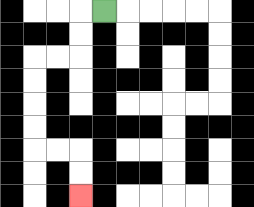{'start': '[4, 0]', 'end': '[3, 8]', 'path_directions': 'L,D,D,L,L,D,D,D,D,R,R,D,D', 'path_coordinates': '[[4, 0], [3, 0], [3, 1], [3, 2], [2, 2], [1, 2], [1, 3], [1, 4], [1, 5], [1, 6], [2, 6], [3, 6], [3, 7], [3, 8]]'}